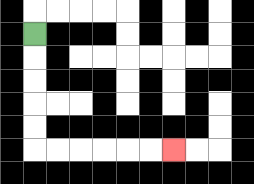{'start': '[1, 1]', 'end': '[7, 6]', 'path_directions': 'D,D,D,D,D,R,R,R,R,R,R', 'path_coordinates': '[[1, 1], [1, 2], [1, 3], [1, 4], [1, 5], [1, 6], [2, 6], [3, 6], [4, 6], [5, 6], [6, 6], [7, 6]]'}